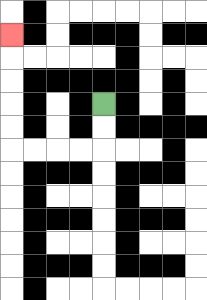{'start': '[4, 4]', 'end': '[0, 1]', 'path_directions': 'D,D,L,L,L,L,U,U,U,U,U', 'path_coordinates': '[[4, 4], [4, 5], [4, 6], [3, 6], [2, 6], [1, 6], [0, 6], [0, 5], [0, 4], [0, 3], [0, 2], [0, 1]]'}